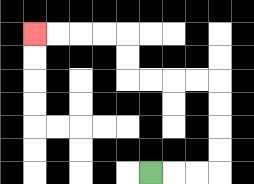{'start': '[6, 7]', 'end': '[1, 1]', 'path_directions': 'R,R,R,U,U,U,U,L,L,L,L,U,U,L,L,L,L', 'path_coordinates': '[[6, 7], [7, 7], [8, 7], [9, 7], [9, 6], [9, 5], [9, 4], [9, 3], [8, 3], [7, 3], [6, 3], [5, 3], [5, 2], [5, 1], [4, 1], [3, 1], [2, 1], [1, 1]]'}